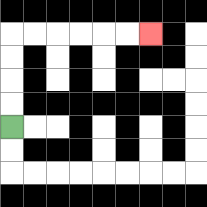{'start': '[0, 5]', 'end': '[6, 1]', 'path_directions': 'U,U,U,U,R,R,R,R,R,R', 'path_coordinates': '[[0, 5], [0, 4], [0, 3], [0, 2], [0, 1], [1, 1], [2, 1], [3, 1], [4, 1], [5, 1], [6, 1]]'}